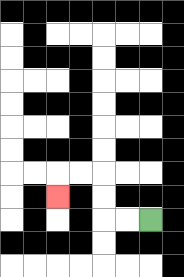{'start': '[6, 9]', 'end': '[2, 8]', 'path_directions': 'L,L,U,U,L,L,D', 'path_coordinates': '[[6, 9], [5, 9], [4, 9], [4, 8], [4, 7], [3, 7], [2, 7], [2, 8]]'}